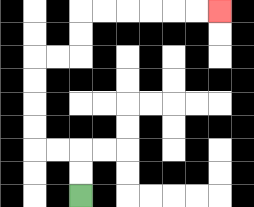{'start': '[3, 8]', 'end': '[9, 0]', 'path_directions': 'U,U,L,L,U,U,U,U,R,R,U,U,R,R,R,R,R,R', 'path_coordinates': '[[3, 8], [3, 7], [3, 6], [2, 6], [1, 6], [1, 5], [1, 4], [1, 3], [1, 2], [2, 2], [3, 2], [3, 1], [3, 0], [4, 0], [5, 0], [6, 0], [7, 0], [8, 0], [9, 0]]'}